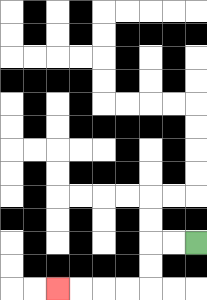{'start': '[8, 10]', 'end': '[2, 12]', 'path_directions': 'L,L,D,D,L,L,L,L', 'path_coordinates': '[[8, 10], [7, 10], [6, 10], [6, 11], [6, 12], [5, 12], [4, 12], [3, 12], [2, 12]]'}